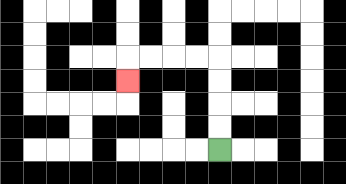{'start': '[9, 6]', 'end': '[5, 3]', 'path_directions': 'U,U,U,U,L,L,L,L,D', 'path_coordinates': '[[9, 6], [9, 5], [9, 4], [9, 3], [9, 2], [8, 2], [7, 2], [6, 2], [5, 2], [5, 3]]'}